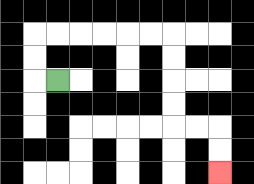{'start': '[2, 3]', 'end': '[9, 7]', 'path_directions': 'L,U,U,R,R,R,R,R,R,D,D,D,D,R,R,D,D', 'path_coordinates': '[[2, 3], [1, 3], [1, 2], [1, 1], [2, 1], [3, 1], [4, 1], [5, 1], [6, 1], [7, 1], [7, 2], [7, 3], [7, 4], [7, 5], [8, 5], [9, 5], [9, 6], [9, 7]]'}